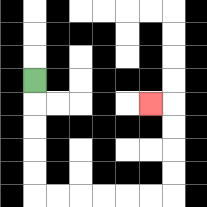{'start': '[1, 3]', 'end': '[6, 4]', 'path_directions': 'D,D,D,D,D,R,R,R,R,R,R,U,U,U,U,L', 'path_coordinates': '[[1, 3], [1, 4], [1, 5], [1, 6], [1, 7], [1, 8], [2, 8], [3, 8], [4, 8], [5, 8], [6, 8], [7, 8], [7, 7], [7, 6], [7, 5], [7, 4], [6, 4]]'}